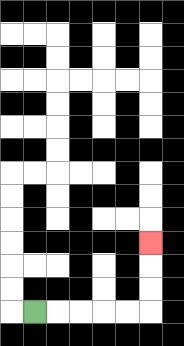{'start': '[1, 13]', 'end': '[6, 10]', 'path_directions': 'R,R,R,R,R,U,U,U', 'path_coordinates': '[[1, 13], [2, 13], [3, 13], [4, 13], [5, 13], [6, 13], [6, 12], [6, 11], [6, 10]]'}